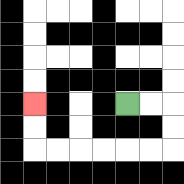{'start': '[5, 4]', 'end': '[1, 4]', 'path_directions': 'R,R,D,D,L,L,L,L,L,L,U,U', 'path_coordinates': '[[5, 4], [6, 4], [7, 4], [7, 5], [7, 6], [6, 6], [5, 6], [4, 6], [3, 6], [2, 6], [1, 6], [1, 5], [1, 4]]'}